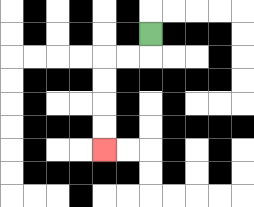{'start': '[6, 1]', 'end': '[4, 6]', 'path_directions': 'D,L,L,D,D,D,D', 'path_coordinates': '[[6, 1], [6, 2], [5, 2], [4, 2], [4, 3], [4, 4], [4, 5], [4, 6]]'}